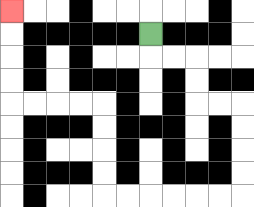{'start': '[6, 1]', 'end': '[0, 0]', 'path_directions': 'D,R,R,D,D,R,R,D,D,D,D,L,L,L,L,L,L,U,U,U,U,L,L,L,L,U,U,U,U', 'path_coordinates': '[[6, 1], [6, 2], [7, 2], [8, 2], [8, 3], [8, 4], [9, 4], [10, 4], [10, 5], [10, 6], [10, 7], [10, 8], [9, 8], [8, 8], [7, 8], [6, 8], [5, 8], [4, 8], [4, 7], [4, 6], [4, 5], [4, 4], [3, 4], [2, 4], [1, 4], [0, 4], [0, 3], [0, 2], [0, 1], [0, 0]]'}